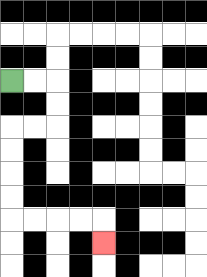{'start': '[0, 3]', 'end': '[4, 10]', 'path_directions': 'R,R,D,D,L,L,D,D,D,D,R,R,R,R,D', 'path_coordinates': '[[0, 3], [1, 3], [2, 3], [2, 4], [2, 5], [1, 5], [0, 5], [0, 6], [0, 7], [0, 8], [0, 9], [1, 9], [2, 9], [3, 9], [4, 9], [4, 10]]'}